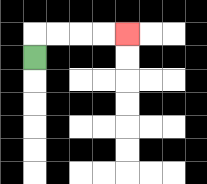{'start': '[1, 2]', 'end': '[5, 1]', 'path_directions': 'U,R,R,R,R', 'path_coordinates': '[[1, 2], [1, 1], [2, 1], [3, 1], [4, 1], [5, 1]]'}